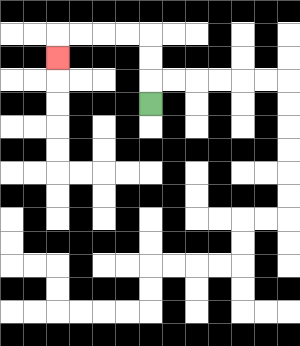{'start': '[6, 4]', 'end': '[2, 2]', 'path_directions': 'U,U,U,L,L,L,L,D', 'path_coordinates': '[[6, 4], [6, 3], [6, 2], [6, 1], [5, 1], [4, 1], [3, 1], [2, 1], [2, 2]]'}